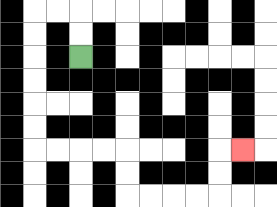{'start': '[3, 2]', 'end': '[10, 6]', 'path_directions': 'U,U,L,L,D,D,D,D,D,D,R,R,R,R,D,D,R,R,R,R,U,U,R', 'path_coordinates': '[[3, 2], [3, 1], [3, 0], [2, 0], [1, 0], [1, 1], [1, 2], [1, 3], [1, 4], [1, 5], [1, 6], [2, 6], [3, 6], [4, 6], [5, 6], [5, 7], [5, 8], [6, 8], [7, 8], [8, 8], [9, 8], [9, 7], [9, 6], [10, 6]]'}